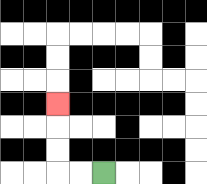{'start': '[4, 7]', 'end': '[2, 4]', 'path_directions': 'L,L,U,U,U', 'path_coordinates': '[[4, 7], [3, 7], [2, 7], [2, 6], [2, 5], [2, 4]]'}